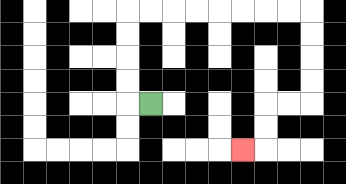{'start': '[6, 4]', 'end': '[10, 6]', 'path_directions': 'L,U,U,U,U,R,R,R,R,R,R,R,R,D,D,D,D,L,L,D,D,L', 'path_coordinates': '[[6, 4], [5, 4], [5, 3], [5, 2], [5, 1], [5, 0], [6, 0], [7, 0], [8, 0], [9, 0], [10, 0], [11, 0], [12, 0], [13, 0], [13, 1], [13, 2], [13, 3], [13, 4], [12, 4], [11, 4], [11, 5], [11, 6], [10, 6]]'}